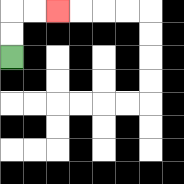{'start': '[0, 2]', 'end': '[2, 0]', 'path_directions': 'U,U,R,R', 'path_coordinates': '[[0, 2], [0, 1], [0, 0], [1, 0], [2, 0]]'}